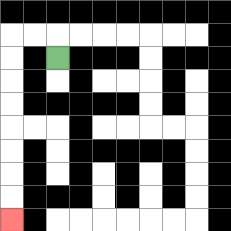{'start': '[2, 2]', 'end': '[0, 9]', 'path_directions': 'U,L,L,D,D,D,D,D,D,D,D', 'path_coordinates': '[[2, 2], [2, 1], [1, 1], [0, 1], [0, 2], [0, 3], [0, 4], [0, 5], [0, 6], [0, 7], [0, 8], [0, 9]]'}